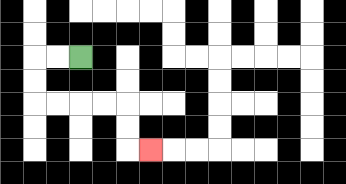{'start': '[3, 2]', 'end': '[6, 6]', 'path_directions': 'L,L,D,D,R,R,R,R,D,D,R', 'path_coordinates': '[[3, 2], [2, 2], [1, 2], [1, 3], [1, 4], [2, 4], [3, 4], [4, 4], [5, 4], [5, 5], [5, 6], [6, 6]]'}